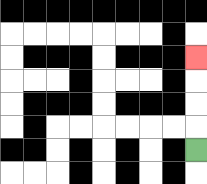{'start': '[8, 6]', 'end': '[8, 2]', 'path_directions': 'U,U,U,U', 'path_coordinates': '[[8, 6], [8, 5], [8, 4], [8, 3], [8, 2]]'}